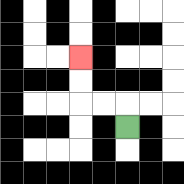{'start': '[5, 5]', 'end': '[3, 2]', 'path_directions': 'U,L,L,U,U', 'path_coordinates': '[[5, 5], [5, 4], [4, 4], [3, 4], [3, 3], [3, 2]]'}